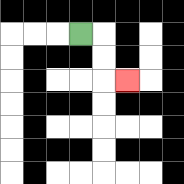{'start': '[3, 1]', 'end': '[5, 3]', 'path_directions': 'R,D,D,R', 'path_coordinates': '[[3, 1], [4, 1], [4, 2], [4, 3], [5, 3]]'}